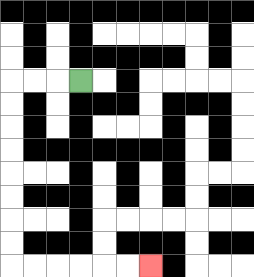{'start': '[3, 3]', 'end': '[6, 11]', 'path_directions': 'L,L,L,D,D,D,D,D,D,D,D,R,R,R,R,R,R', 'path_coordinates': '[[3, 3], [2, 3], [1, 3], [0, 3], [0, 4], [0, 5], [0, 6], [0, 7], [0, 8], [0, 9], [0, 10], [0, 11], [1, 11], [2, 11], [3, 11], [4, 11], [5, 11], [6, 11]]'}